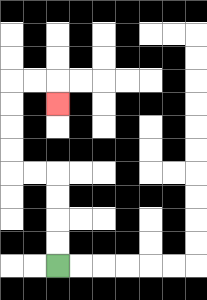{'start': '[2, 11]', 'end': '[2, 4]', 'path_directions': 'U,U,U,U,L,L,U,U,U,U,R,R,D', 'path_coordinates': '[[2, 11], [2, 10], [2, 9], [2, 8], [2, 7], [1, 7], [0, 7], [0, 6], [0, 5], [0, 4], [0, 3], [1, 3], [2, 3], [2, 4]]'}